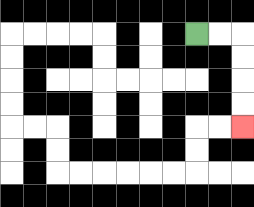{'start': '[8, 1]', 'end': '[10, 5]', 'path_directions': 'R,R,D,D,D,D', 'path_coordinates': '[[8, 1], [9, 1], [10, 1], [10, 2], [10, 3], [10, 4], [10, 5]]'}